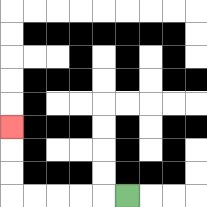{'start': '[5, 8]', 'end': '[0, 5]', 'path_directions': 'L,L,L,L,L,U,U,U', 'path_coordinates': '[[5, 8], [4, 8], [3, 8], [2, 8], [1, 8], [0, 8], [0, 7], [0, 6], [0, 5]]'}